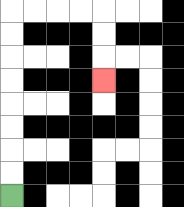{'start': '[0, 8]', 'end': '[4, 3]', 'path_directions': 'U,U,U,U,U,U,U,U,R,R,R,R,D,D,D', 'path_coordinates': '[[0, 8], [0, 7], [0, 6], [0, 5], [0, 4], [0, 3], [0, 2], [0, 1], [0, 0], [1, 0], [2, 0], [3, 0], [4, 0], [4, 1], [4, 2], [4, 3]]'}